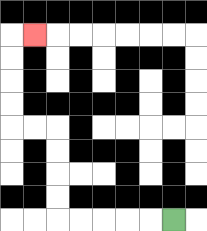{'start': '[7, 9]', 'end': '[1, 1]', 'path_directions': 'L,L,L,L,L,U,U,U,U,L,L,U,U,U,U,R', 'path_coordinates': '[[7, 9], [6, 9], [5, 9], [4, 9], [3, 9], [2, 9], [2, 8], [2, 7], [2, 6], [2, 5], [1, 5], [0, 5], [0, 4], [0, 3], [0, 2], [0, 1], [1, 1]]'}